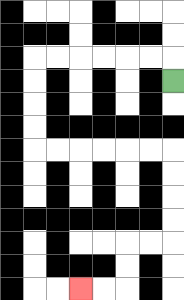{'start': '[7, 3]', 'end': '[3, 12]', 'path_directions': 'U,L,L,L,L,L,L,D,D,D,D,R,R,R,R,R,R,D,D,D,D,L,L,D,D,L,L', 'path_coordinates': '[[7, 3], [7, 2], [6, 2], [5, 2], [4, 2], [3, 2], [2, 2], [1, 2], [1, 3], [1, 4], [1, 5], [1, 6], [2, 6], [3, 6], [4, 6], [5, 6], [6, 6], [7, 6], [7, 7], [7, 8], [7, 9], [7, 10], [6, 10], [5, 10], [5, 11], [5, 12], [4, 12], [3, 12]]'}